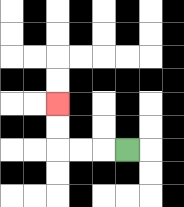{'start': '[5, 6]', 'end': '[2, 4]', 'path_directions': 'L,L,L,U,U', 'path_coordinates': '[[5, 6], [4, 6], [3, 6], [2, 6], [2, 5], [2, 4]]'}